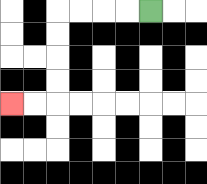{'start': '[6, 0]', 'end': '[0, 4]', 'path_directions': 'L,L,L,L,D,D,D,D,L,L', 'path_coordinates': '[[6, 0], [5, 0], [4, 0], [3, 0], [2, 0], [2, 1], [2, 2], [2, 3], [2, 4], [1, 4], [0, 4]]'}